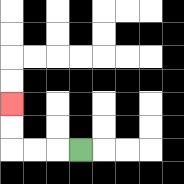{'start': '[3, 6]', 'end': '[0, 4]', 'path_directions': 'L,L,L,U,U', 'path_coordinates': '[[3, 6], [2, 6], [1, 6], [0, 6], [0, 5], [0, 4]]'}